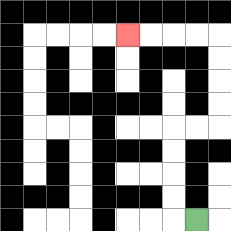{'start': '[8, 9]', 'end': '[5, 1]', 'path_directions': 'L,U,U,U,U,R,R,U,U,U,U,L,L,L,L', 'path_coordinates': '[[8, 9], [7, 9], [7, 8], [7, 7], [7, 6], [7, 5], [8, 5], [9, 5], [9, 4], [9, 3], [9, 2], [9, 1], [8, 1], [7, 1], [6, 1], [5, 1]]'}